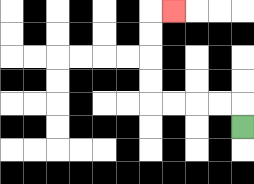{'start': '[10, 5]', 'end': '[7, 0]', 'path_directions': 'U,L,L,L,L,U,U,U,U,R', 'path_coordinates': '[[10, 5], [10, 4], [9, 4], [8, 4], [7, 4], [6, 4], [6, 3], [6, 2], [6, 1], [6, 0], [7, 0]]'}